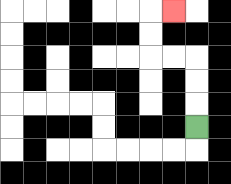{'start': '[8, 5]', 'end': '[7, 0]', 'path_directions': 'U,U,U,L,L,U,U,R', 'path_coordinates': '[[8, 5], [8, 4], [8, 3], [8, 2], [7, 2], [6, 2], [6, 1], [6, 0], [7, 0]]'}